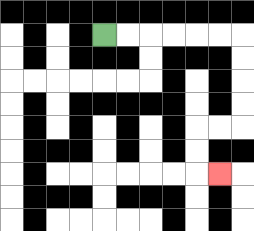{'start': '[4, 1]', 'end': '[9, 7]', 'path_directions': 'R,R,R,R,R,R,D,D,D,D,L,L,D,D,R', 'path_coordinates': '[[4, 1], [5, 1], [6, 1], [7, 1], [8, 1], [9, 1], [10, 1], [10, 2], [10, 3], [10, 4], [10, 5], [9, 5], [8, 5], [8, 6], [8, 7], [9, 7]]'}